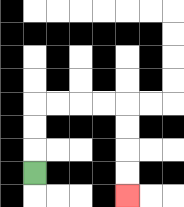{'start': '[1, 7]', 'end': '[5, 8]', 'path_directions': 'U,U,U,R,R,R,R,D,D,D,D', 'path_coordinates': '[[1, 7], [1, 6], [1, 5], [1, 4], [2, 4], [3, 4], [4, 4], [5, 4], [5, 5], [5, 6], [5, 7], [5, 8]]'}